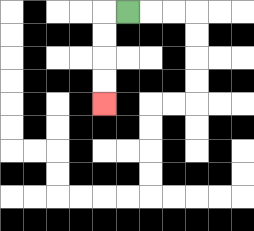{'start': '[5, 0]', 'end': '[4, 4]', 'path_directions': 'L,D,D,D,D', 'path_coordinates': '[[5, 0], [4, 0], [4, 1], [4, 2], [4, 3], [4, 4]]'}